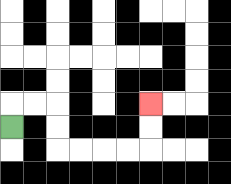{'start': '[0, 5]', 'end': '[6, 4]', 'path_directions': 'U,R,R,D,D,R,R,R,R,U,U', 'path_coordinates': '[[0, 5], [0, 4], [1, 4], [2, 4], [2, 5], [2, 6], [3, 6], [4, 6], [5, 6], [6, 6], [6, 5], [6, 4]]'}